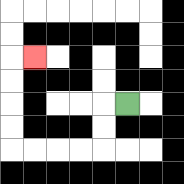{'start': '[5, 4]', 'end': '[1, 2]', 'path_directions': 'L,D,D,L,L,L,L,U,U,U,U,R', 'path_coordinates': '[[5, 4], [4, 4], [4, 5], [4, 6], [3, 6], [2, 6], [1, 6], [0, 6], [0, 5], [0, 4], [0, 3], [0, 2], [1, 2]]'}